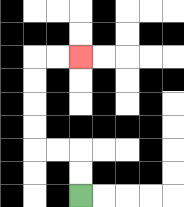{'start': '[3, 8]', 'end': '[3, 2]', 'path_directions': 'U,U,L,L,U,U,U,U,R,R', 'path_coordinates': '[[3, 8], [3, 7], [3, 6], [2, 6], [1, 6], [1, 5], [1, 4], [1, 3], [1, 2], [2, 2], [3, 2]]'}